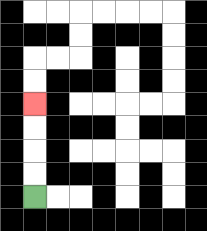{'start': '[1, 8]', 'end': '[1, 4]', 'path_directions': 'U,U,U,U', 'path_coordinates': '[[1, 8], [1, 7], [1, 6], [1, 5], [1, 4]]'}